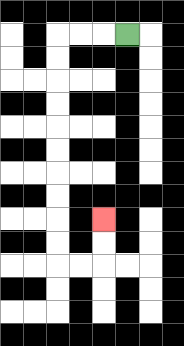{'start': '[5, 1]', 'end': '[4, 9]', 'path_directions': 'L,L,L,D,D,D,D,D,D,D,D,D,D,R,R,U,U', 'path_coordinates': '[[5, 1], [4, 1], [3, 1], [2, 1], [2, 2], [2, 3], [2, 4], [2, 5], [2, 6], [2, 7], [2, 8], [2, 9], [2, 10], [2, 11], [3, 11], [4, 11], [4, 10], [4, 9]]'}